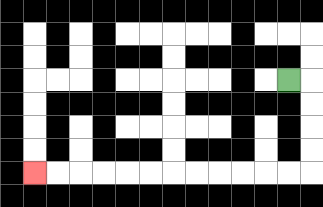{'start': '[12, 3]', 'end': '[1, 7]', 'path_directions': 'R,D,D,D,D,L,L,L,L,L,L,L,L,L,L,L,L', 'path_coordinates': '[[12, 3], [13, 3], [13, 4], [13, 5], [13, 6], [13, 7], [12, 7], [11, 7], [10, 7], [9, 7], [8, 7], [7, 7], [6, 7], [5, 7], [4, 7], [3, 7], [2, 7], [1, 7]]'}